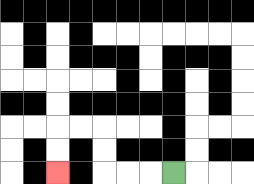{'start': '[7, 7]', 'end': '[2, 7]', 'path_directions': 'L,L,L,U,U,L,L,D,D', 'path_coordinates': '[[7, 7], [6, 7], [5, 7], [4, 7], [4, 6], [4, 5], [3, 5], [2, 5], [2, 6], [2, 7]]'}